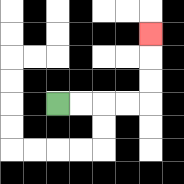{'start': '[2, 4]', 'end': '[6, 1]', 'path_directions': 'R,R,R,R,U,U,U', 'path_coordinates': '[[2, 4], [3, 4], [4, 4], [5, 4], [6, 4], [6, 3], [6, 2], [6, 1]]'}